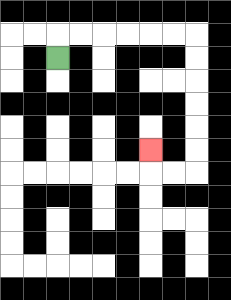{'start': '[2, 2]', 'end': '[6, 6]', 'path_directions': 'U,R,R,R,R,R,R,D,D,D,D,D,D,L,L,U', 'path_coordinates': '[[2, 2], [2, 1], [3, 1], [4, 1], [5, 1], [6, 1], [7, 1], [8, 1], [8, 2], [8, 3], [8, 4], [8, 5], [8, 6], [8, 7], [7, 7], [6, 7], [6, 6]]'}